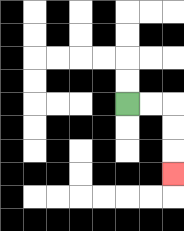{'start': '[5, 4]', 'end': '[7, 7]', 'path_directions': 'R,R,D,D,D', 'path_coordinates': '[[5, 4], [6, 4], [7, 4], [7, 5], [7, 6], [7, 7]]'}